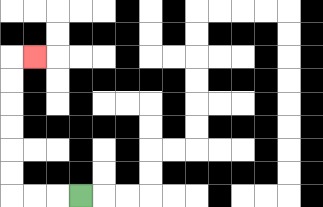{'start': '[3, 8]', 'end': '[1, 2]', 'path_directions': 'L,L,L,U,U,U,U,U,U,R', 'path_coordinates': '[[3, 8], [2, 8], [1, 8], [0, 8], [0, 7], [0, 6], [0, 5], [0, 4], [0, 3], [0, 2], [1, 2]]'}